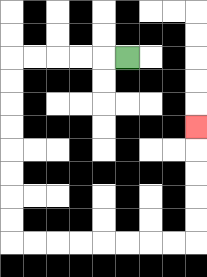{'start': '[5, 2]', 'end': '[8, 5]', 'path_directions': 'L,L,L,L,L,D,D,D,D,D,D,D,D,R,R,R,R,R,R,R,R,U,U,U,U,U', 'path_coordinates': '[[5, 2], [4, 2], [3, 2], [2, 2], [1, 2], [0, 2], [0, 3], [0, 4], [0, 5], [0, 6], [0, 7], [0, 8], [0, 9], [0, 10], [1, 10], [2, 10], [3, 10], [4, 10], [5, 10], [6, 10], [7, 10], [8, 10], [8, 9], [8, 8], [8, 7], [8, 6], [8, 5]]'}